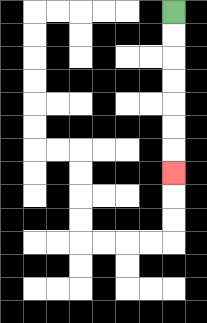{'start': '[7, 0]', 'end': '[7, 7]', 'path_directions': 'D,D,D,D,D,D,D', 'path_coordinates': '[[7, 0], [7, 1], [7, 2], [7, 3], [7, 4], [7, 5], [7, 6], [7, 7]]'}